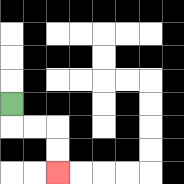{'start': '[0, 4]', 'end': '[2, 7]', 'path_directions': 'D,R,R,D,D', 'path_coordinates': '[[0, 4], [0, 5], [1, 5], [2, 5], [2, 6], [2, 7]]'}